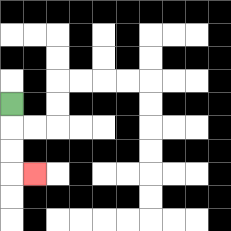{'start': '[0, 4]', 'end': '[1, 7]', 'path_directions': 'D,D,D,R', 'path_coordinates': '[[0, 4], [0, 5], [0, 6], [0, 7], [1, 7]]'}